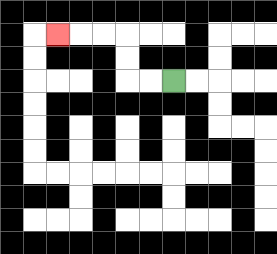{'start': '[7, 3]', 'end': '[2, 1]', 'path_directions': 'L,L,U,U,L,L,L', 'path_coordinates': '[[7, 3], [6, 3], [5, 3], [5, 2], [5, 1], [4, 1], [3, 1], [2, 1]]'}